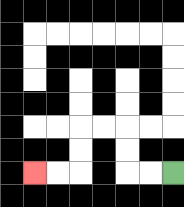{'start': '[7, 7]', 'end': '[1, 7]', 'path_directions': 'L,L,U,U,L,L,D,D,L,L', 'path_coordinates': '[[7, 7], [6, 7], [5, 7], [5, 6], [5, 5], [4, 5], [3, 5], [3, 6], [3, 7], [2, 7], [1, 7]]'}